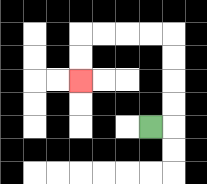{'start': '[6, 5]', 'end': '[3, 3]', 'path_directions': 'R,U,U,U,U,L,L,L,L,D,D', 'path_coordinates': '[[6, 5], [7, 5], [7, 4], [7, 3], [7, 2], [7, 1], [6, 1], [5, 1], [4, 1], [3, 1], [3, 2], [3, 3]]'}